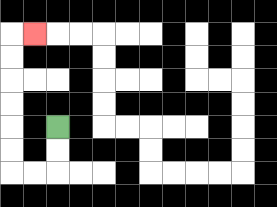{'start': '[2, 5]', 'end': '[1, 1]', 'path_directions': 'D,D,L,L,U,U,U,U,U,U,R', 'path_coordinates': '[[2, 5], [2, 6], [2, 7], [1, 7], [0, 7], [0, 6], [0, 5], [0, 4], [0, 3], [0, 2], [0, 1], [1, 1]]'}